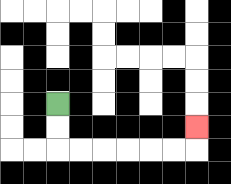{'start': '[2, 4]', 'end': '[8, 5]', 'path_directions': 'D,D,R,R,R,R,R,R,U', 'path_coordinates': '[[2, 4], [2, 5], [2, 6], [3, 6], [4, 6], [5, 6], [6, 6], [7, 6], [8, 6], [8, 5]]'}